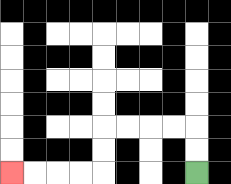{'start': '[8, 7]', 'end': '[0, 7]', 'path_directions': 'U,U,L,L,L,L,D,D,L,L,L,L', 'path_coordinates': '[[8, 7], [8, 6], [8, 5], [7, 5], [6, 5], [5, 5], [4, 5], [4, 6], [4, 7], [3, 7], [2, 7], [1, 7], [0, 7]]'}